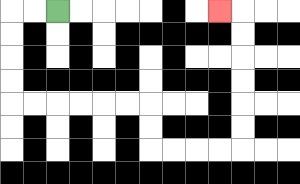{'start': '[2, 0]', 'end': '[9, 0]', 'path_directions': 'L,L,D,D,D,D,R,R,R,R,R,R,D,D,R,R,R,R,U,U,U,U,U,U,L', 'path_coordinates': '[[2, 0], [1, 0], [0, 0], [0, 1], [0, 2], [0, 3], [0, 4], [1, 4], [2, 4], [3, 4], [4, 4], [5, 4], [6, 4], [6, 5], [6, 6], [7, 6], [8, 6], [9, 6], [10, 6], [10, 5], [10, 4], [10, 3], [10, 2], [10, 1], [10, 0], [9, 0]]'}